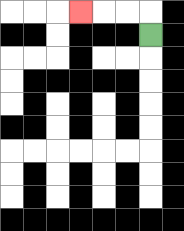{'start': '[6, 1]', 'end': '[3, 0]', 'path_directions': 'U,L,L,L', 'path_coordinates': '[[6, 1], [6, 0], [5, 0], [4, 0], [3, 0]]'}